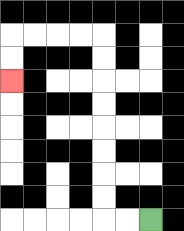{'start': '[6, 9]', 'end': '[0, 3]', 'path_directions': 'L,L,U,U,U,U,U,U,U,U,L,L,L,L,D,D', 'path_coordinates': '[[6, 9], [5, 9], [4, 9], [4, 8], [4, 7], [4, 6], [4, 5], [4, 4], [4, 3], [4, 2], [4, 1], [3, 1], [2, 1], [1, 1], [0, 1], [0, 2], [0, 3]]'}